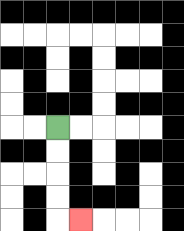{'start': '[2, 5]', 'end': '[3, 9]', 'path_directions': 'D,D,D,D,R', 'path_coordinates': '[[2, 5], [2, 6], [2, 7], [2, 8], [2, 9], [3, 9]]'}